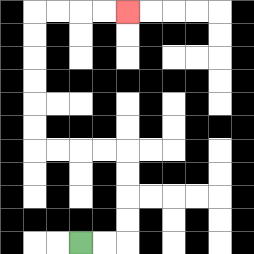{'start': '[3, 10]', 'end': '[5, 0]', 'path_directions': 'R,R,U,U,U,U,L,L,L,L,U,U,U,U,U,U,R,R,R,R', 'path_coordinates': '[[3, 10], [4, 10], [5, 10], [5, 9], [5, 8], [5, 7], [5, 6], [4, 6], [3, 6], [2, 6], [1, 6], [1, 5], [1, 4], [1, 3], [1, 2], [1, 1], [1, 0], [2, 0], [3, 0], [4, 0], [5, 0]]'}